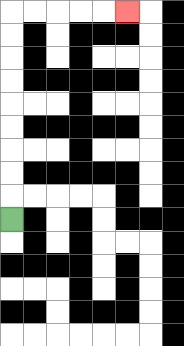{'start': '[0, 9]', 'end': '[5, 0]', 'path_directions': 'U,U,U,U,U,U,U,U,U,R,R,R,R,R', 'path_coordinates': '[[0, 9], [0, 8], [0, 7], [0, 6], [0, 5], [0, 4], [0, 3], [0, 2], [0, 1], [0, 0], [1, 0], [2, 0], [3, 0], [4, 0], [5, 0]]'}